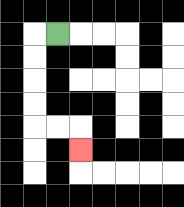{'start': '[2, 1]', 'end': '[3, 6]', 'path_directions': 'L,D,D,D,D,R,R,D', 'path_coordinates': '[[2, 1], [1, 1], [1, 2], [1, 3], [1, 4], [1, 5], [2, 5], [3, 5], [3, 6]]'}